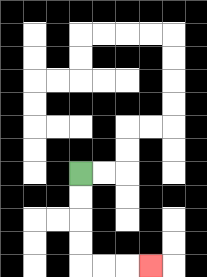{'start': '[3, 7]', 'end': '[6, 11]', 'path_directions': 'D,D,D,D,R,R,R', 'path_coordinates': '[[3, 7], [3, 8], [3, 9], [3, 10], [3, 11], [4, 11], [5, 11], [6, 11]]'}